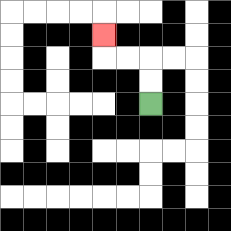{'start': '[6, 4]', 'end': '[4, 1]', 'path_directions': 'U,U,L,L,U', 'path_coordinates': '[[6, 4], [6, 3], [6, 2], [5, 2], [4, 2], [4, 1]]'}